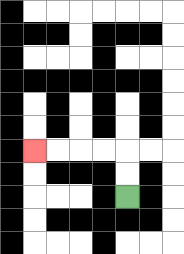{'start': '[5, 8]', 'end': '[1, 6]', 'path_directions': 'U,U,L,L,L,L', 'path_coordinates': '[[5, 8], [5, 7], [5, 6], [4, 6], [3, 6], [2, 6], [1, 6]]'}